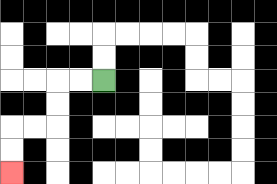{'start': '[4, 3]', 'end': '[0, 7]', 'path_directions': 'L,L,D,D,L,L,D,D', 'path_coordinates': '[[4, 3], [3, 3], [2, 3], [2, 4], [2, 5], [1, 5], [0, 5], [0, 6], [0, 7]]'}